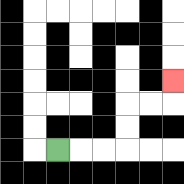{'start': '[2, 6]', 'end': '[7, 3]', 'path_directions': 'R,R,R,U,U,R,R,U', 'path_coordinates': '[[2, 6], [3, 6], [4, 6], [5, 6], [5, 5], [5, 4], [6, 4], [7, 4], [7, 3]]'}